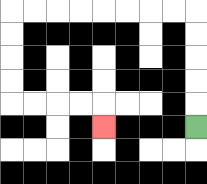{'start': '[8, 5]', 'end': '[4, 5]', 'path_directions': 'U,U,U,U,U,L,L,L,L,L,L,L,L,D,D,D,D,R,R,R,R,D', 'path_coordinates': '[[8, 5], [8, 4], [8, 3], [8, 2], [8, 1], [8, 0], [7, 0], [6, 0], [5, 0], [4, 0], [3, 0], [2, 0], [1, 0], [0, 0], [0, 1], [0, 2], [0, 3], [0, 4], [1, 4], [2, 4], [3, 4], [4, 4], [4, 5]]'}